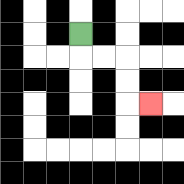{'start': '[3, 1]', 'end': '[6, 4]', 'path_directions': 'D,R,R,D,D,R', 'path_coordinates': '[[3, 1], [3, 2], [4, 2], [5, 2], [5, 3], [5, 4], [6, 4]]'}